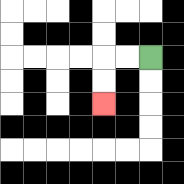{'start': '[6, 2]', 'end': '[4, 4]', 'path_directions': 'L,L,D,D', 'path_coordinates': '[[6, 2], [5, 2], [4, 2], [4, 3], [4, 4]]'}